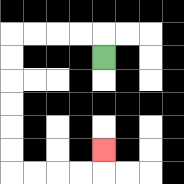{'start': '[4, 2]', 'end': '[4, 6]', 'path_directions': 'U,L,L,L,L,D,D,D,D,D,D,R,R,R,R,U', 'path_coordinates': '[[4, 2], [4, 1], [3, 1], [2, 1], [1, 1], [0, 1], [0, 2], [0, 3], [0, 4], [0, 5], [0, 6], [0, 7], [1, 7], [2, 7], [3, 7], [4, 7], [4, 6]]'}